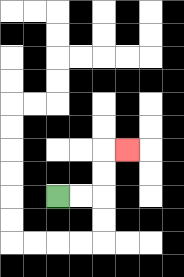{'start': '[2, 8]', 'end': '[5, 6]', 'path_directions': 'R,R,U,U,R', 'path_coordinates': '[[2, 8], [3, 8], [4, 8], [4, 7], [4, 6], [5, 6]]'}